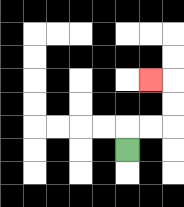{'start': '[5, 6]', 'end': '[6, 3]', 'path_directions': 'U,R,R,U,U,L', 'path_coordinates': '[[5, 6], [5, 5], [6, 5], [7, 5], [7, 4], [7, 3], [6, 3]]'}